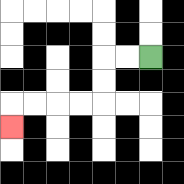{'start': '[6, 2]', 'end': '[0, 5]', 'path_directions': 'L,L,D,D,L,L,L,L,D', 'path_coordinates': '[[6, 2], [5, 2], [4, 2], [4, 3], [4, 4], [3, 4], [2, 4], [1, 4], [0, 4], [0, 5]]'}